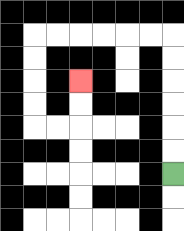{'start': '[7, 7]', 'end': '[3, 3]', 'path_directions': 'U,U,U,U,U,U,L,L,L,L,L,L,D,D,D,D,R,R,U,U', 'path_coordinates': '[[7, 7], [7, 6], [7, 5], [7, 4], [7, 3], [7, 2], [7, 1], [6, 1], [5, 1], [4, 1], [3, 1], [2, 1], [1, 1], [1, 2], [1, 3], [1, 4], [1, 5], [2, 5], [3, 5], [3, 4], [3, 3]]'}